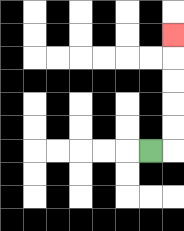{'start': '[6, 6]', 'end': '[7, 1]', 'path_directions': 'R,U,U,U,U,U', 'path_coordinates': '[[6, 6], [7, 6], [7, 5], [7, 4], [7, 3], [7, 2], [7, 1]]'}